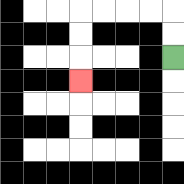{'start': '[7, 2]', 'end': '[3, 3]', 'path_directions': 'U,U,L,L,L,L,D,D,D', 'path_coordinates': '[[7, 2], [7, 1], [7, 0], [6, 0], [5, 0], [4, 0], [3, 0], [3, 1], [3, 2], [3, 3]]'}